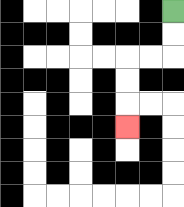{'start': '[7, 0]', 'end': '[5, 5]', 'path_directions': 'D,D,L,L,D,D,D', 'path_coordinates': '[[7, 0], [7, 1], [7, 2], [6, 2], [5, 2], [5, 3], [5, 4], [5, 5]]'}